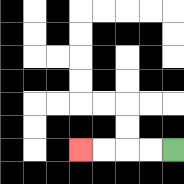{'start': '[7, 6]', 'end': '[3, 6]', 'path_directions': 'L,L,L,L', 'path_coordinates': '[[7, 6], [6, 6], [5, 6], [4, 6], [3, 6]]'}